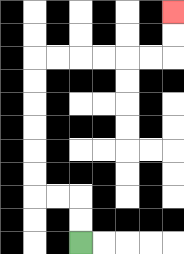{'start': '[3, 10]', 'end': '[7, 0]', 'path_directions': 'U,U,L,L,U,U,U,U,U,U,R,R,R,R,R,R,U,U', 'path_coordinates': '[[3, 10], [3, 9], [3, 8], [2, 8], [1, 8], [1, 7], [1, 6], [1, 5], [1, 4], [1, 3], [1, 2], [2, 2], [3, 2], [4, 2], [5, 2], [6, 2], [7, 2], [7, 1], [7, 0]]'}